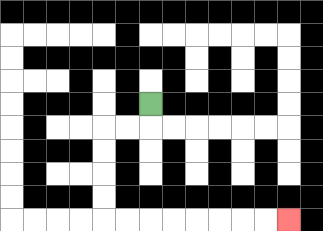{'start': '[6, 4]', 'end': '[12, 9]', 'path_directions': 'D,L,L,D,D,D,D,R,R,R,R,R,R,R,R', 'path_coordinates': '[[6, 4], [6, 5], [5, 5], [4, 5], [4, 6], [4, 7], [4, 8], [4, 9], [5, 9], [6, 9], [7, 9], [8, 9], [9, 9], [10, 9], [11, 9], [12, 9]]'}